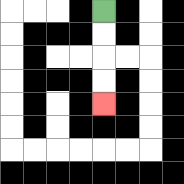{'start': '[4, 0]', 'end': '[4, 4]', 'path_directions': 'D,D,D,D', 'path_coordinates': '[[4, 0], [4, 1], [4, 2], [4, 3], [4, 4]]'}